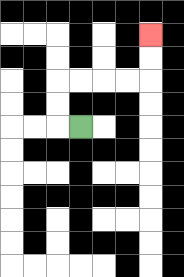{'start': '[3, 5]', 'end': '[6, 1]', 'path_directions': 'L,U,U,R,R,R,R,U,U', 'path_coordinates': '[[3, 5], [2, 5], [2, 4], [2, 3], [3, 3], [4, 3], [5, 3], [6, 3], [6, 2], [6, 1]]'}